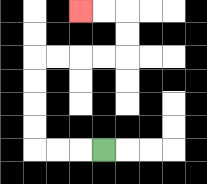{'start': '[4, 6]', 'end': '[3, 0]', 'path_directions': 'L,L,L,U,U,U,U,R,R,R,R,U,U,L,L', 'path_coordinates': '[[4, 6], [3, 6], [2, 6], [1, 6], [1, 5], [1, 4], [1, 3], [1, 2], [2, 2], [3, 2], [4, 2], [5, 2], [5, 1], [5, 0], [4, 0], [3, 0]]'}